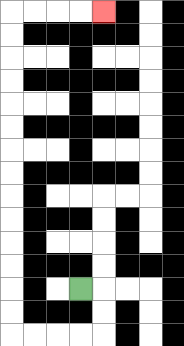{'start': '[3, 12]', 'end': '[4, 0]', 'path_directions': 'R,D,D,L,L,L,L,U,U,U,U,U,U,U,U,U,U,U,U,U,U,R,R,R,R', 'path_coordinates': '[[3, 12], [4, 12], [4, 13], [4, 14], [3, 14], [2, 14], [1, 14], [0, 14], [0, 13], [0, 12], [0, 11], [0, 10], [0, 9], [0, 8], [0, 7], [0, 6], [0, 5], [0, 4], [0, 3], [0, 2], [0, 1], [0, 0], [1, 0], [2, 0], [3, 0], [4, 0]]'}